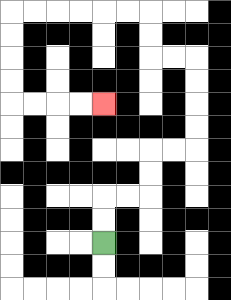{'start': '[4, 10]', 'end': '[4, 4]', 'path_directions': 'U,U,R,R,U,U,R,R,U,U,U,U,L,L,U,U,L,L,L,L,L,L,D,D,D,D,R,R,R,R', 'path_coordinates': '[[4, 10], [4, 9], [4, 8], [5, 8], [6, 8], [6, 7], [6, 6], [7, 6], [8, 6], [8, 5], [8, 4], [8, 3], [8, 2], [7, 2], [6, 2], [6, 1], [6, 0], [5, 0], [4, 0], [3, 0], [2, 0], [1, 0], [0, 0], [0, 1], [0, 2], [0, 3], [0, 4], [1, 4], [2, 4], [3, 4], [4, 4]]'}